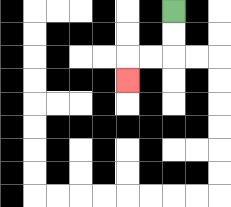{'start': '[7, 0]', 'end': '[5, 3]', 'path_directions': 'D,D,L,L,D', 'path_coordinates': '[[7, 0], [7, 1], [7, 2], [6, 2], [5, 2], [5, 3]]'}